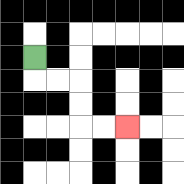{'start': '[1, 2]', 'end': '[5, 5]', 'path_directions': 'D,R,R,D,D,R,R', 'path_coordinates': '[[1, 2], [1, 3], [2, 3], [3, 3], [3, 4], [3, 5], [4, 5], [5, 5]]'}